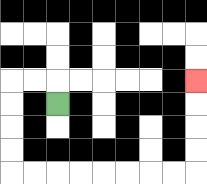{'start': '[2, 4]', 'end': '[8, 3]', 'path_directions': 'U,L,L,D,D,D,D,R,R,R,R,R,R,R,R,U,U,U,U', 'path_coordinates': '[[2, 4], [2, 3], [1, 3], [0, 3], [0, 4], [0, 5], [0, 6], [0, 7], [1, 7], [2, 7], [3, 7], [4, 7], [5, 7], [6, 7], [7, 7], [8, 7], [8, 6], [8, 5], [8, 4], [8, 3]]'}